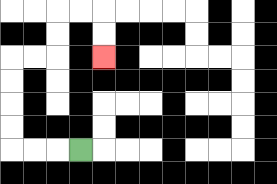{'start': '[3, 6]', 'end': '[4, 2]', 'path_directions': 'L,L,L,U,U,U,U,R,R,U,U,R,R,D,D', 'path_coordinates': '[[3, 6], [2, 6], [1, 6], [0, 6], [0, 5], [0, 4], [0, 3], [0, 2], [1, 2], [2, 2], [2, 1], [2, 0], [3, 0], [4, 0], [4, 1], [4, 2]]'}